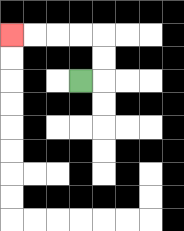{'start': '[3, 3]', 'end': '[0, 1]', 'path_directions': 'R,U,U,L,L,L,L', 'path_coordinates': '[[3, 3], [4, 3], [4, 2], [4, 1], [3, 1], [2, 1], [1, 1], [0, 1]]'}